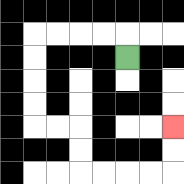{'start': '[5, 2]', 'end': '[7, 5]', 'path_directions': 'U,L,L,L,L,D,D,D,D,R,R,D,D,R,R,R,R,U,U', 'path_coordinates': '[[5, 2], [5, 1], [4, 1], [3, 1], [2, 1], [1, 1], [1, 2], [1, 3], [1, 4], [1, 5], [2, 5], [3, 5], [3, 6], [3, 7], [4, 7], [5, 7], [6, 7], [7, 7], [7, 6], [7, 5]]'}